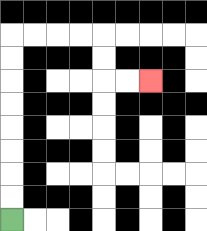{'start': '[0, 9]', 'end': '[6, 3]', 'path_directions': 'U,U,U,U,U,U,U,U,R,R,R,R,D,D,R,R', 'path_coordinates': '[[0, 9], [0, 8], [0, 7], [0, 6], [0, 5], [0, 4], [0, 3], [0, 2], [0, 1], [1, 1], [2, 1], [3, 1], [4, 1], [4, 2], [4, 3], [5, 3], [6, 3]]'}